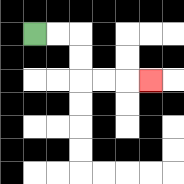{'start': '[1, 1]', 'end': '[6, 3]', 'path_directions': 'R,R,D,D,R,R,R', 'path_coordinates': '[[1, 1], [2, 1], [3, 1], [3, 2], [3, 3], [4, 3], [5, 3], [6, 3]]'}